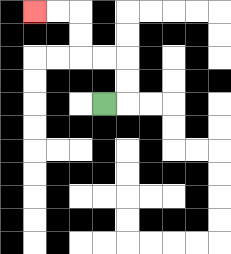{'start': '[4, 4]', 'end': '[1, 0]', 'path_directions': 'R,U,U,L,L,U,U,L,L', 'path_coordinates': '[[4, 4], [5, 4], [5, 3], [5, 2], [4, 2], [3, 2], [3, 1], [3, 0], [2, 0], [1, 0]]'}